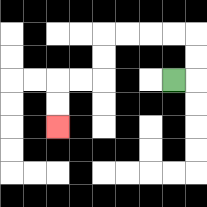{'start': '[7, 3]', 'end': '[2, 5]', 'path_directions': 'R,U,U,L,L,L,L,D,D,L,L,D,D', 'path_coordinates': '[[7, 3], [8, 3], [8, 2], [8, 1], [7, 1], [6, 1], [5, 1], [4, 1], [4, 2], [4, 3], [3, 3], [2, 3], [2, 4], [2, 5]]'}